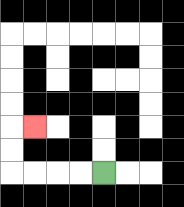{'start': '[4, 7]', 'end': '[1, 5]', 'path_directions': 'L,L,L,L,U,U,R', 'path_coordinates': '[[4, 7], [3, 7], [2, 7], [1, 7], [0, 7], [0, 6], [0, 5], [1, 5]]'}